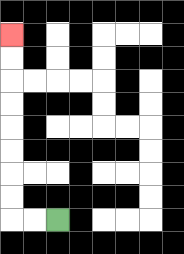{'start': '[2, 9]', 'end': '[0, 1]', 'path_directions': 'L,L,U,U,U,U,U,U,U,U', 'path_coordinates': '[[2, 9], [1, 9], [0, 9], [0, 8], [0, 7], [0, 6], [0, 5], [0, 4], [0, 3], [0, 2], [0, 1]]'}